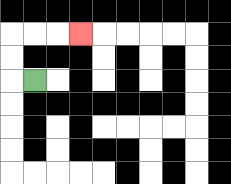{'start': '[1, 3]', 'end': '[3, 1]', 'path_directions': 'L,U,U,R,R,R', 'path_coordinates': '[[1, 3], [0, 3], [0, 2], [0, 1], [1, 1], [2, 1], [3, 1]]'}